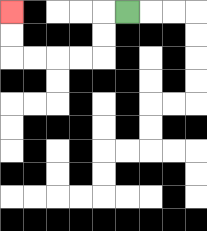{'start': '[5, 0]', 'end': '[0, 0]', 'path_directions': 'L,D,D,L,L,L,L,U,U', 'path_coordinates': '[[5, 0], [4, 0], [4, 1], [4, 2], [3, 2], [2, 2], [1, 2], [0, 2], [0, 1], [0, 0]]'}